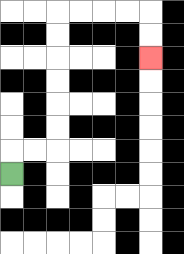{'start': '[0, 7]', 'end': '[6, 2]', 'path_directions': 'U,R,R,U,U,U,U,U,U,R,R,R,R,D,D', 'path_coordinates': '[[0, 7], [0, 6], [1, 6], [2, 6], [2, 5], [2, 4], [2, 3], [2, 2], [2, 1], [2, 0], [3, 0], [4, 0], [5, 0], [6, 0], [6, 1], [6, 2]]'}